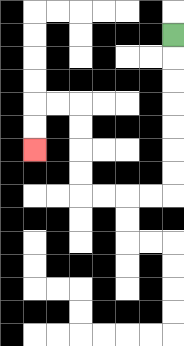{'start': '[7, 1]', 'end': '[1, 6]', 'path_directions': 'D,D,D,D,D,D,D,L,L,L,L,U,U,U,U,L,L,D,D', 'path_coordinates': '[[7, 1], [7, 2], [7, 3], [7, 4], [7, 5], [7, 6], [7, 7], [7, 8], [6, 8], [5, 8], [4, 8], [3, 8], [3, 7], [3, 6], [3, 5], [3, 4], [2, 4], [1, 4], [1, 5], [1, 6]]'}